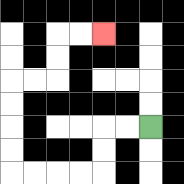{'start': '[6, 5]', 'end': '[4, 1]', 'path_directions': 'L,L,D,D,L,L,L,L,U,U,U,U,R,R,U,U,R,R', 'path_coordinates': '[[6, 5], [5, 5], [4, 5], [4, 6], [4, 7], [3, 7], [2, 7], [1, 7], [0, 7], [0, 6], [0, 5], [0, 4], [0, 3], [1, 3], [2, 3], [2, 2], [2, 1], [3, 1], [4, 1]]'}